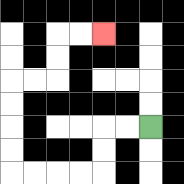{'start': '[6, 5]', 'end': '[4, 1]', 'path_directions': 'L,L,D,D,L,L,L,L,U,U,U,U,R,R,U,U,R,R', 'path_coordinates': '[[6, 5], [5, 5], [4, 5], [4, 6], [4, 7], [3, 7], [2, 7], [1, 7], [0, 7], [0, 6], [0, 5], [0, 4], [0, 3], [1, 3], [2, 3], [2, 2], [2, 1], [3, 1], [4, 1]]'}